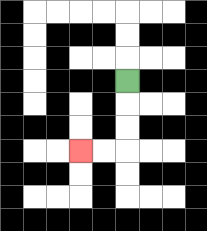{'start': '[5, 3]', 'end': '[3, 6]', 'path_directions': 'D,D,D,L,L', 'path_coordinates': '[[5, 3], [5, 4], [5, 5], [5, 6], [4, 6], [3, 6]]'}